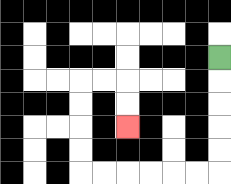{'start': '[9, 2]', 'end': '[5, 5]', 'path_directions': 'D,D,D,D,D,L,L,L,L,L,L,U,U,U,U,R,R,D,D', 'path_coordinates': '[[9, 2], [9, 3], [9, 4], [9, 5], [9, 6], [9, 7], [8, 7], [7, 7], [6, 7], [5, 7], [4, 7], [3, 7], [3, 6], [3, 5], [3, 4], [3, 3], [4, 3], [5, 3], [5, 4], [5, 5]]'}